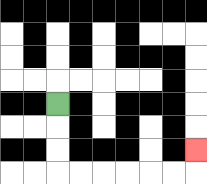{'start': '[2, 4]', 'end': '[8, 6]', 'path_directions': 'D,D,D,R,R,R,R,R,R,U', 'path_coordinates': '[[2, 4], [2, 5], [2, 6], [2, 7], [3, 7], [4, 7], [5, 7], [6, 7], [7, 7], [8, 7], [8, 6]]'}